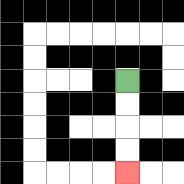{'start': '[5, 3]', 'end': '[5, 7]', 'path_directions': 'D,D,D,D', 'path_coordinates': '[[5, 3], [5, 4], [5, 5], [5, 6], [5, 7]]'}